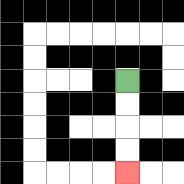{'start': '[5, 3]', 'end': '[5, 7]', 'path_directions': 'D,D,D,D', 'path_coordinates': '[[5, 3], [5, 4], [5, 5], [5, 6], [5, 7]]'}